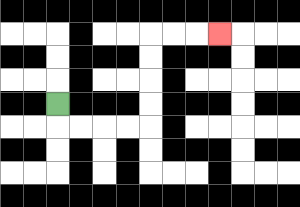{'start': '[2, 4]', 'end': '[9, 1]', 'path_directions': 'D,R,R,R,R,U,U,U,U,R,R,R', 'path_coordinates': '[[2, 4], [2, 5], [3, 5], [4, 5], [5, 5], [6, 5], [6, 4], [6, 3], [6, 2], [6, 1], [7, 1], [8, 1], [9, 1]]'}